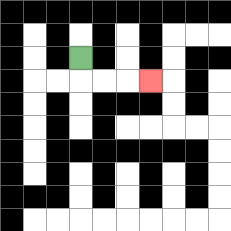{'start': '[3, 2]', 'end': '[6, 3]', 'path_directions': 'D,R,R,R', 'path_coordinates': '[[3, 2], [3, 3], [4, 3], [5, 3], [6, 3]]'}